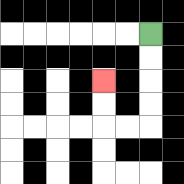{'start': '[6, 1]', 'end': '[4, 3]', 'path_directions': 'D,D,D,D,L,L,U,U', 'path_coordinates': '[[6, 1], [6, 2], [6, 3], [6, 4], [6, 5], [5, 5], [4, 5], [4, 4], [4, 3]]'}